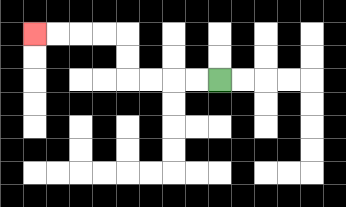{'start': '[9, 3]', 'end': '[1, 1]', 'path_directions': 'L,L,L,L,U,U,L,L,L,L', 'path_coordinates': '[[9, 3], [8, 3], [7, 3], [6, 3], [5, 3], [5, 2], [5, 1], [4, 1], [3, 1], [2, 1], [1, 1]]'}